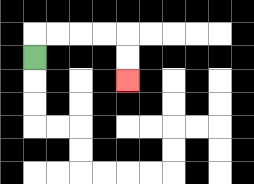{'start': '[1, 2]', 'end': '[5, 3]', 'path_directions': 'U,R,R,R,R,D,D', 'path_coordinates': '[[1, 2], [1, 1], [2, 1], [3, 1], [4, 1], [5, 1], [5, 2], [5, 3]]'}